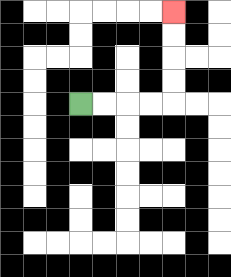{'start': '[3, 4]', 'end': '[7, 0]', 'path_directions': 'R,R,R,R,U,U,U,U', 'path_coordinates': '[[3, 4], [4, 4], [5, 4], [6, 4], [7, 4], [7, 3], [7, 2], [7, 1], [7, 0]]'}